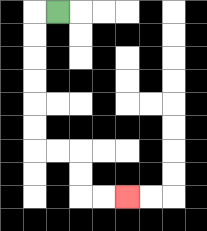{'start': '[2, 0]', 'end': '[5, 8]', 'path_directions': 'L,D,D,D,D,D,D,R,R,D,D,R,R', 'path_coordinates': '[[2, 0], [1, 0], [1, 1], [1, 2], [1, 3], [1, 4], [1, 5], [1, 6], [2, 6], [3, 6], [3, 7], [3, 8], [4, 8], [5, 8]]'}